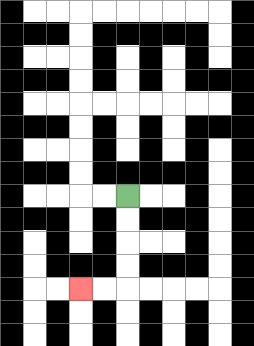{'start': '[5, 8]', 'end': '[3, 12]', 'path_directions': 'D,D,D,D,L,L', 'path_coordinates': '[[5, 8], [5, 9], [5, 10], [5, 11], [5, 12], [4, 12], [3, 12]]'}